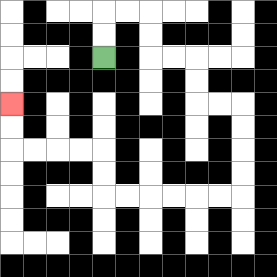{'start': '[4, 2]', 'end': '[0, 4]', 'path_directions': 'U,U,R,R,D,D,R,R,D,D,R,R,D,D,D,D,L,L,L,L,L,L,U,U,L,L,L,L,U,U', 'path_coordinates': '[[4, 2], [4, 1], [4, 0], [5, 0], [6, 0], [6, 1], [6, 2], [7, 2], [8, 2], [8, 3], [8, 4], [9, 4], [10, 4], [10, 5], [10, 6], [10, 7], [10, 8], [9, 8], [8, 8], [7, 8], [6, 8], [5, 8], [4, 8], [4, 7], [4, 6], [3, 6], [2, 6], [1, 6], [0, 6], [0, 5], [0, 4]]'}